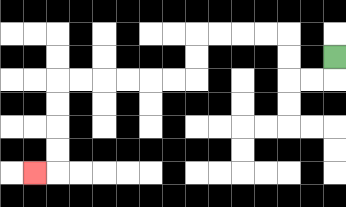{'start': '[14, 2]', 'end': '[1, 7]', 'path_directions': 'D,L,L,U,U,L,L,L,L,D,D,L,L,L,L,L,L,D,D,D,D,L', 'path_coordinates': '[[14, 2], [14, 3], [13, 3], [12, 3], [12, 2], [12, 1], [11, 1], [10, 1], [9, 1], [8, 1], [8, 2], [8, 3], [7, 3], [6, 3], [5, 3], [4, 3], [3, 3], [2, 3], [2, 4], [2, 5], [2, 6], [2, 7], [1, 7]]'}